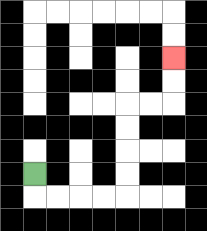{'start': '[1, 7]', 'end': '[7, 2]', 'path_directions': 'D,R,R,R,R,U,U,U,U,R,R,U,U', 'path_coordinates': '[[1, 7], [1, 8], [2, 8], [3, 8], [4, 8], [5, 8], [5, 7], [5, 6], [5, 5], [5, 4], [6, 4], [7, 4], [7, 3], [7, 2]]'}